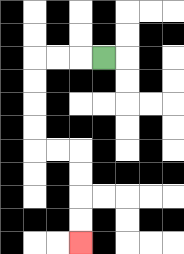{'start': '[4, 2]', 'end': '[3, 10]', 'path_directions': 'L,L,L,D,D,D,D,R,R,D,D,D,D', 'path_coordinates': '[[4, 2], [3, 2], [2, 2], [1, 2], [1, 3], [1, 4], [1, 5], [1, 6], [2, 6], [3, 6], [3, 7], [3, 8], [3, 9], [3, 10]]'}